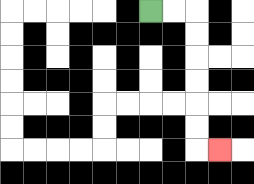{'start': '[6, 0]', 'end': '[9, 6]', 'path_directions': 'R,R,D,D,D,D,D,D,R', 'path_coordinates': '[[6, 0], [7, 0], [8, 0], [8, 1], [8, 2], [8, 3], [8, 4], [8, 5], [8, 6], [9, 6]]'}